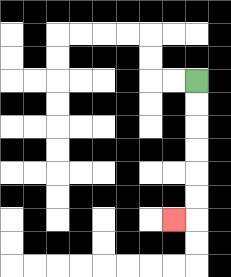{'start': '[8, 3]', 'end': '[7, 9]', 'path_directions': 'D,D,D,D,D,D,L', 'path_coordinates': '[[8, 3], [8, 4], [8, 5], [8, 6], [8, 7], [8, 8], [8, 9], [7, 9]]'}